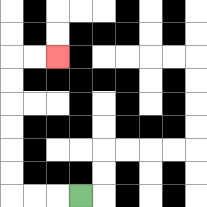{'start': '[3, 8]', 'end': '[2, 2]', 'path_directions': 'L,L,L,U,U,U,U,U,U,R,R', 'path_coordinates': '[[3, 8], [2, 8], [1, 8], [0, 8], [0, 7], [0, 6], [0, 5], [0, 4], [0, 3], [0, 2], [1, 2], [2, 2]]'}